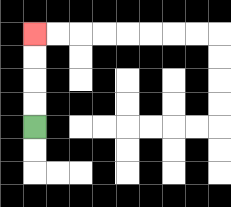{'start': '[1, 5]', 'end': '[1, 1]', 'path_directions': 'U,U,U,U', 'path_coordinates': '[[1, 5], [1, 4], [1, 3], [1, 2], [1, 1]]'}